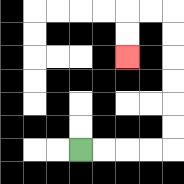{'start': '[3, 6]', 'end': '[5, 2]', 'path_directions': 'R,R,R,R,U,U,U,U,U,U,L,L,D,D', 'path_coordinates': '[[3, 6], [4, 6], [5, 6], [6, 6], [7, 6], [7, 5], [7, 4], [7, 3], [7, 2], [7, 1], [7, 0], [6, 0], [5, 0], [5, 1], [5, 2]]'}